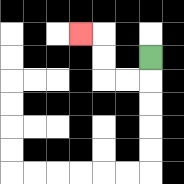{'start': '[6, 2]', 'end': '[3, 1]', 'path_directions': 'D,L,L,U,U,L', 'path_coordinates': '[[6, 2], [6, 3], [5, 3], [4, 3], [4, 2], [4, 1], [3, 1]]'}